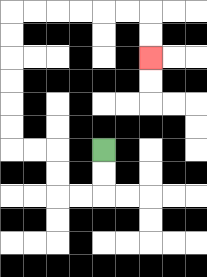{'start': '[4, 6]', 'end': '[6, 2]', 'path_directions': 'D,D,L,L,U,U,L,L,U,U,U,U,U,U,R,R,R,R,R,R,D,D', 'path_coordinates': '[[4, 6], [4, 7], [4, 8], [3, 8], [2, 8], [2, 7], [2, 6], [1, 6], [0, 6], [0, 5], [0, 4], [0, 3], [0, 2], [0, 1], [0, 0], [1, 0], [2, 0], [3, 0], [4, 0], [5, 0], [6, 0], [6, 1], [6, 2]]'}